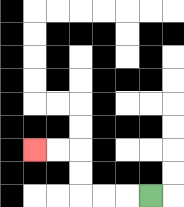{'start': '[6, 8]', 'end': '[1, 6]', 'path_directions': 'L,L,L,U,U,L,L', 'path_coordinates': '[[6, 8], [5, 8], [4, 8], [3, 8], [3, 7], [3, 6], [2, 6], [1, 6]]'}